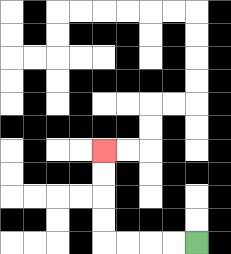{'start': '[8, 10]', 'end': '[4, 6]', 'path_directions': 'L,L,L,L,U,U,U,U', 'path_coordinates': '[[8, 10], [7, 10], [6, 10], [5, 10], [4, 10], [4, 9], [4, 8], [4, 7], [4, 6]]'}